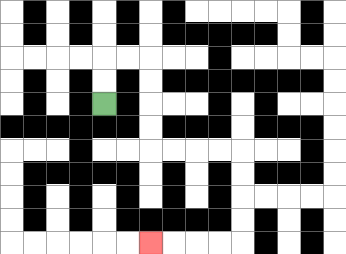{'start': '[4, 4]', 'end': '[6, 10]', 'path_directions': 'U,U,R,R,D,D,D,D,R,R,R,R,D,D,D,D,L,L,L,L', 'path_coordinates': '[[4, 4], [4, 3], [4, 2], [5, 2], [6, 2], [6, 3], [6, 4], [6, 5], [6, 6], [7, 6], [8, 6], [9, 6], [10, 6], [10, 7], [10, 8], [10, 9], [10, 10], [9, 10], [8, 10], [7, 10], [6, 10]]'}